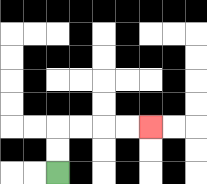{'start': '[2, 7]', 'end': '[6, 5]', 'path_directions': 'U,U,R,R,R,R', 'path_coordinates': '[[2, 7], [2, 6], [2, 5], [3, 5], [4, 5], [5, 5], [6, 5]]'}